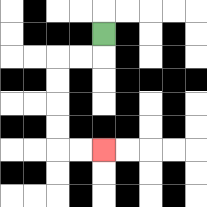{'start': '[4, 1]', 'end': '[4, 6]', 'path_directions': 'D,L,L,D,D,D,D,R,R', 'path_coordinates': '[[4, 1], [4, 2], [3, 2], [2, 2], [2, 3], [2, 4], [2, 5], [2, 6], [3, 6], [4, 6]]'}